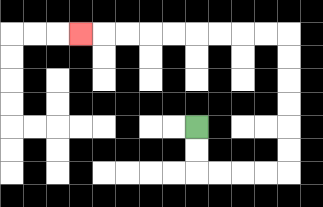{'start': '[8, 5]', 'end': '[3, 1]', 'path_directions': 'D,D,R,R,R,R,U,U,U,U,U,U,L,L,L,L,L,L,L,L,L', 'path_coordinates': '[[8, 5], [8, 6], [8, 7], [9, 7], [10, 7], [11, 7], [12, 7], [12, 6], [12, 5], [12, 4], [12, 3], [12, 2], [12, 1], [11, 1], [10, 1], [9, 1], [8, 1], [7, 1], [6, 1], [5, 1], [4, 1], [3, 1]]'}